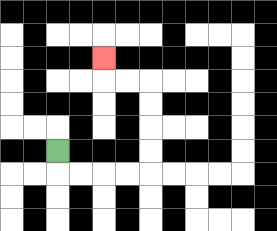{'start': '[2, 6]', 'end': '[4, 2]', 'path_directions': 'D,R,R,R,R,U,U,U,U,L,L,U', 'path_coordinates': '[[2, 6], [2, 7], [3, 7], [4, 7], [5, 7], [6, 7], [6, 6], [6, 5], [6, 4], [6, 3], [5, 3], [4, 3], [4, 2]]'}